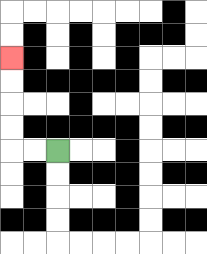{'start': '[2, 6]', 'end': '[0, 2]', 'path_directions': 'L,L,U,U,U,U', 'path_coordinates': '[[2, 6], [1, 6], [0, 6], [0, 5], [0, 4], [0, 3], [0, 2]]'}